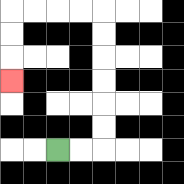{'start': '[2, 6]', 'end': '[0, 3]', 'path_directions': 'R,R,U,U,U,U,U,U,L,L,L,L,D,D,D', 'path_coordinates': '[[2, 6], [3, 6], [4, 6], [4, 5], [4, 4], [4, 3], [4, 2], [4, 1], [4, 0], [3, 0], [2, 0], [1, 0], [0, 0], [0, 1], [0, 2], [0, 3]]'}